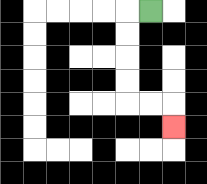{'start': '[6, 0]', 'end': '[7, 5]', 'path_directions': 'L,D,D,D,D,R,R,D', 'path_coordinates': '[[6, 0], [5, 0], [5, 1], [5, 2], [5, 3], [5, 4], [6, 4], [7, 4], [7, 5]]'}